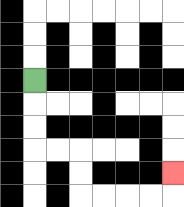{'start': '[1, 3]', 'end': '[7, 7]', 'path_directions': 'D,D,D,R,R,D,D,R,R,R,R,U', 'path_coordinates': '[[1, 3], [1, 4], [1, 5], [1, 6], [2, 6], [3, 6], [3, 7], [3, 8], [4, 8], [5, 8], [6, 8], [7, 8], [7, 7]]'}